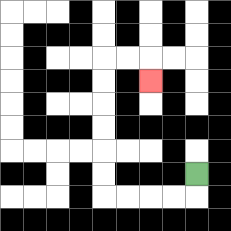{'start': '[8, 7]', 'end': '[6, 3]', 'path_directions': 'D,L,L,L,L,U,U,U,U,U,U,R,R,D', 'path_coordinates': '[[8, 7], [8, 8], [7, 8], [6, 8], [5, 8], [4, 8], [4, 7], [4, 6], [4, 5], [4, 4], [4, 3], [4, 2], [5, 2], [6, 2], [6, 3]]'}